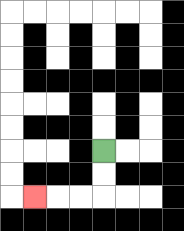{'start': '[4, 6]', 'end': '[1, 8]', 'path_directions': 'D,D,L,L,L', 'path_coordinates': '[[4, 6], [4, 7], [4, 8], [3, 8], [2, 8], [1, 8]]'}